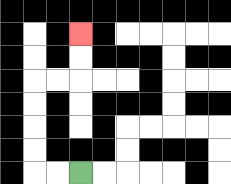{'start': '[3, 7]', 'end': '[3, 1]', 'path_directions': 'L,L,U,U,U,U,R,R,U,U', 'path_coordinates': '[[3, 7], [2, 7], [1, 7], [1, 6], [1, 5], [1, 4], [1, 3], [2, 3], [3, 3], [3, 2], [3, 1]]'}